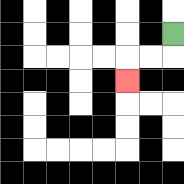{'start': '[7, 1]', 'end': '[5, 3]', 'path_directions': 'D,L,L,D', 'path_coordinates': '[[7, 1], [7, 2], [6, 2], [5, 2], [5, 3]]'}